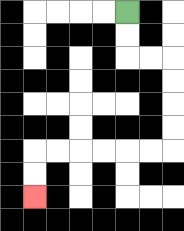{'start': '[5, 0]', 'end': '[1, 8]', 'path_directions': 'D,D,R,R,D,D,D,D,L,L,L,L,L,L,D,D', 'path_coordinates': '[[5, 0], [5, 1], [5, 2], [6, 2], [7, 2], [7, 3], [7, 4], [7, 5], [7, 6], [6, 6], [5, 6], [4, 6], [3, 6], [2, 6], [1, 6], [1, 7], [1, 8]]'}